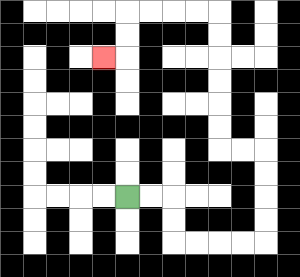{'start': '[5, 8]', 'end': '[4, 2]', 'path_directions': 'R,R,D,D,R,R,R,R,U,U,U,U,L,L,U,U,U,U,U,U,L,L,L,L,D,D,L', 'path_coordinates': '[[5, 8], [6, 8], [7, 8], [7, 9], [7, 10], [8, 10], [9, 10], [10, 10], [11, 10], [11, 9], [11, 8], [11, 7], [11, 6], [10, 6], [9, 6], [9, 5], [9, 4], [9, 3], [9, 2], [9, 1], [9, 0], [8, 0], [7, 0], [6, 0], [5, 0], [5, 1], [5, 2], [4, 2]]'}